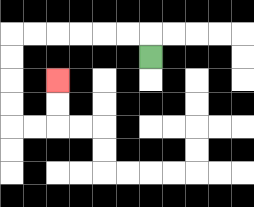{'start': '[6, 2]', 'end': '[2, 3]', 'path_directions': 'U,L,L,L,L,L,L,D,D,D,D,R,R,U,U', 'path_coordinates': '[[6, 2], [6, 1], [5, 1], [4, 1], [3, 1], [2, 1], [1, 1], [0, 1], [0, 2], [0, 3], [0, 4], [0, 5], [1, 5], [2, 5], [2, 4], [2, 3]]'}